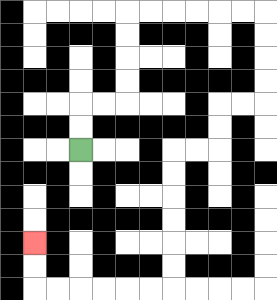{'start': '[3, 6]', 'end': '[1, 10]', 'path_directions': 'U,U,R,R,U,U,U,U,R,R,R,R,R,R,D,D,D,D,L,L,D,D,L,L,D,D,D,D,D,D,L,L,L,L,L,L,U,U', 'path_coordinates': '[[3, 6], [3, 5], [3, 4], [4, 4], [5, 4], [5, 3], [5, 2], [5, 1], [5, 0], [6, 0], [7, 0], [8, 0], [9, 0], [10, 0], [11, 0], [11, 1], [11, 2], [11, 3], [11, 4], [10, 4], [9, 4], [9, 5], [9, 6], [8, 6], [7, 6], [7, 7], [7, 8], [7, 9], [7, 10], [7, 11], [7, 12], [6, 12], [5, 12], [4, 12], [3, 12], [2, 12], [1, 12], [1, 11], [1, 10]]'}